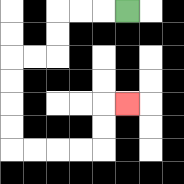{'start': '[5, 0]', 'end': '[5, 4]', 'path_directions': 'L,L,L,D,D,L,L,D,D,D,D,R,R,R,R,U,U,R', 'path_coordinates': '[[5, 0], [4, 0], [3, 0], [2, 0], [2, 1], [2, 2], [1, 2], [0, 2], [0, 3], [0, 4], [0, 5], [0, 6], [1, 6], [2, 6], [3, 6], [4, 6], [4, 5], [4, 4], [5, 4]]'}